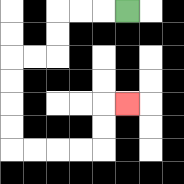{'start': '[5, 0]', 'end': '[5, 4]', 'path_directions': 'L,L,L,D,D,L,L,D,D,D,D,R,R,R,R,U,U,R', 'path_coordinates': '[[5, 0], [4, 0], [3, 0], [2, 0], [2, 1], [2, 2], [1, 2], [0, 2], [0, 3], [0, 4], [0, 5], [0, 6], [1, 6], [2, 6], [3, 6], [4, 6], [4, 5], [4, 4], [5, 4]]'}